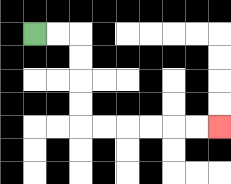{'start': '[1, 1]', 'end': '[9, 5]', 'path_directions': 'R,R,D,D,D,D,R,R,R,R,R,R', 'path_coordinates': '[[1, 1], [2, 1], [3, 1], [3, 2], [3, 3], [3, 4], [3, 5], [4, 5], [5, 5], [6, 5], [7, 5], [8, 5], [9, 5]]'}